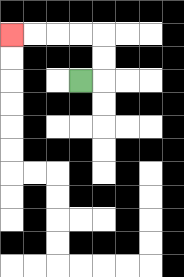{'start': '[3, 3]', 'end': '[0, 1]', 'path_directions': 'R,U,U,L,L,L,L', 'path_coordinates': '[[3, 3], [4, 3], [4, 2], [4, 1], [3, 1], [2, 1], [1, 1], [0, 1]]'}